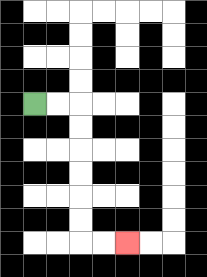{'start': '[1, 4]', 'end': '[5, 10]', 'path_directions': 'R,R,D,D,D,D,D,D,R,R', 'path_coordinates': '[[1, 4], [2, 4], [3, 4], [3, 5], [3, 6], [3, 7], [3, 8], [3, 9], [3, 10], [4, 10], [5, 10]]'}